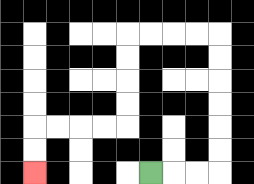{'start': '[6, 7]', 'end': '[1, 7]', 'path_directions': 'R,R,R,U,U,U,U,U,U,L,L,L,L,D,D,D,D,L,L,L,L,D,D', 'path_coordinates': '[[6, 7], [7, 7], [8, 7], [9, 7], [9, 6], [9, 5], [9, 4], [9, 3], [9, 2], [9, 1], [8, 1], [7, 1], [6, 1], [5, 1], [5, 2], [5, 3], [5, 4], [5, 5], [4, 5], [3, 5], [2, 5], [1, 5], [1, 6], [1, 7]]'}